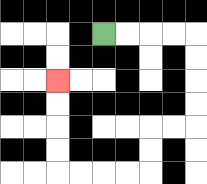{'start': '[4, 1]', 'end': '[2, 3]', 'path_directions': 'R,R,R,R,D,D,D,D,L,L,D,D,L,L,L,L,U,U,U,U', 'path_coordinates': '[[4, 1], [5, 1], [6, 1], [7, 1], [8, 1], [8, 2], [8, 3], [8, 4], [8, 5], [7, 5], [6, 5], [6, 6], [6, 7], [5, 7], [4, 7], [3, 7], [2, 7], [2, 6], [2, 5], [2, 4], [2, 3]]'}